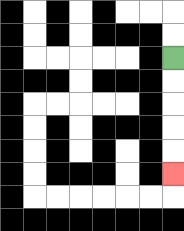{'start': '[7, 2]', 'end': '[7, 7]', 'path_directions': 'D,D,D,D,D', 'path_coordinates': '[[7, 2], [7, 3], [7, 4], [7, 5], [7, 6], [7, 7]]'}